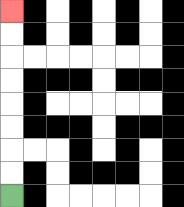{'start': '[0, 8]', 'end': '[0, 0]', 'path_directions': 'U,U,U,U,U,U,U,U', 'path_coordinates': '[[0, 8], [0, 7], [0, 6], [0, 5], [0, 4], [0, 3], [0, 2], [0, 1], [0, 0]]'}